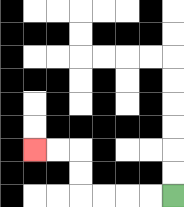{'start': '[7, 8]', 'end': '[1, 6]', 'path_directions': 'L,L,L,L,U,U,L,L', 'path_coordinates': '[[7, 8], [6, 8], [5, 8], [4, 8], [3, 8], [3, 7], [3, 6], [2, 6], [1, 6]]'}